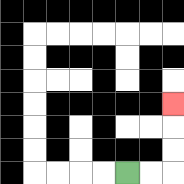{'start': '[5, 7]', 'end': '[7, 4]', 'path_directions': 'R,R,U,U,U', 'path_coordinates': '[[5, 7], [6, 7], [7, 7], [7, 6], [7, 5], [7, 4]]'}